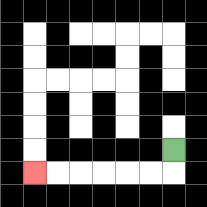{'start': '[7, 6]', 'end': '[1, 7]', 'path_directions': 'D,L,L,L,L,L,L', 'path_coordinates': '[[7, 6], [7, 7], [6, 7], [5, 7], [4, 7], [3, 7], [2, 7], [1, 7]]'}